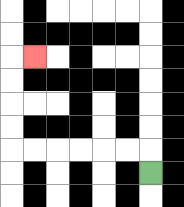{'start': '[6, 7]', 'end': '[1, 2]', 'path_directions': 'U,L,L,L,L,L,L,U,U,U,U,R', 'path_coordinates': '[[6, 7], [6, 6], [5, 6], [4, 6], [3, 6], [2, 6], [1, 6], [0, 6], [0, 5], [0, 4], [0, 3], [0, 2], [1, 2]]'}